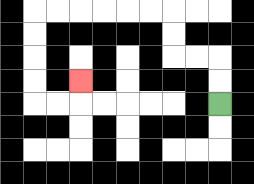{'start': '[9, 4]', 'end': '[3, 3]', 'path_directions': 'U,U,L,L,U,U,L,L,L,L,L,L,D,D,D,D,R,R,U', 'path_coordinates': '[[9, 4], [9, 3], [9, 2], [8, 2], [7, 2], [7, 1], [7, 0], [6, 0], [5, 0], [4, 0], [3, 0], [2, 0], [1, 0], [1, 1], [1, 2], [1, 3], [1, 4], [2, 4], [3, 4], [3, 3]]'}